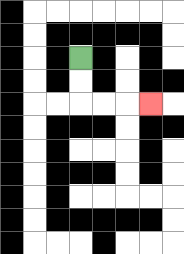{'start': '[3, 2]', 'end': '[6, 4]', 'path_directions': 'D,D,R,R,R', 'path_coordinates': '[[3, 2], [3, 3], [3, 4], [4, 4], [5, 4], [6, 4]]'}